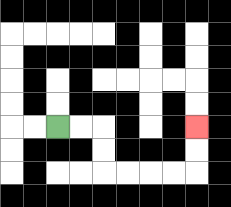{'start': '[2, 5]', 'end': '[8, 5]', 'path_directions': 'R,R,D,D,R,R,R,R,U,U', 'path_coordinates': '[[2, 5], [3, 5], [4, 5], [4, 6], [4, 7], [5, 7], [6, 7], [7, 7], [8, 7], [8, 6], [8, 5]]'}